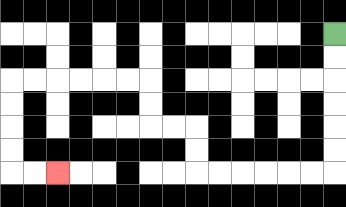{'start': '[14, 1]', 'end': '[2, 7]', 'path_directions': 'D,D,D,D,D,D,L,L,L,L,L,L,U,U,L,L,U,U,L,L,L,L,L,L,D,D,D,D,R,R', 'path_coordinates': '[[14, 1], [14, 2], [14, 3], [14, 4], [14, 5], [14, 6], [14, 7], [13, 7], [12, 7], [11, 7], [10, 7], [9, 7], [8, 7], [8, 6], [8, 5], [7, 5], [6, 5], [6, 4], [6, 3], [5, 3], [4, 3], [3, 3], [2, 3], [1, 3], [0, 3], [0, 4], [0, 5], [0, 6], [0, 7], [1, 7], [2, 7]]'}